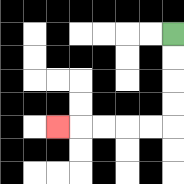{'start': '[7, 1]', 'end': '[2, 5]', 'path_directions': 'D,D,D,D,L,L,L,L,L', 'path_coordinates': '[[7, 1], [7, 2], [7, 3], [7, 4], [7, 5], [6, 5], [5, 5], [4, 5], [3, 5], [2, 5]]'}